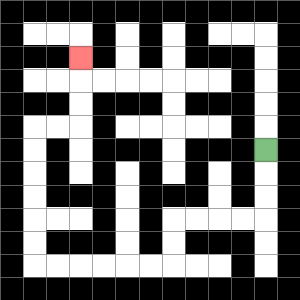{'start': '[11, 6]', 'end': '[3, 2]', 'path_directions': 'D,D,D,L,L,L,L,D,D,L,L,L,L,L,L,U,U,U,U,U,U,R,R,U,U,U', 'path_coordinates': '[[11, 6], [11, 7], [11, 8], [11, 9], [10, 9], [9, 9], [8, 9], [7, 9], [7, 10], [7, 11], [6, 11], [5, 11], [4, 11], [3, 11], [2, 11], [1, 11], [1, 10], [1, 9], [1, 8], [1, 7], [1, 6], [1, 5], [2, 5], [3, 5], [3, 4], [3, 3], [3, 2]]'}